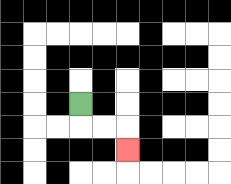{'start': '[3, 4]', 'end': '[5, 6]', 'path_directions': 'D,R,R,D', 'path_coordinates': '[[3, 4], [3, 5], [4, 5], [5, 5], [5, 6]]'}